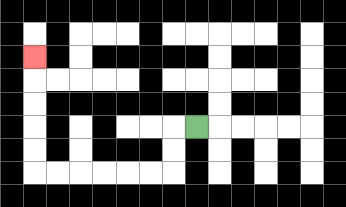{'start': '[8, 5]', 'end': '[1, 2]', 'path_directions': 'L,D,D,L,L,L,L,L,L,U,U,U,U,U', 'path_coordinates': '[[8, 5], [7, 5], [7, 6], [7, 7], [6, 7], [5, 7], [4, 7], [3, 7], [2, 7], [1, 7], [1, 6], [1, 5], [1, 4], [1, 3], [1, 2]]'}